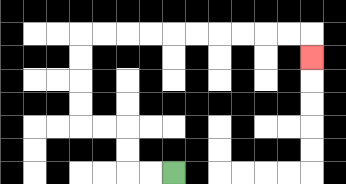{'start': '[7, 7]', 'end': '[13, 2]', 'path_directions': 'L,L,U,U,L,L,U,U,U,U,R,R,R,R,R,R,R,R,R,R,D', 'path_coordinates': '[[7, 7], [6, 7], [5, 7], [5, 6], [5, 5], [4, 5], [3, 5], [3, 4], [3, 3], [3, 2], [3, 1], [4, 1], [5, 1], [6, 1], [7, 1], [8, 1], [9, 1], [10, 1], [11, 1], [12, 1], [13, 1], [13, 2]]'}